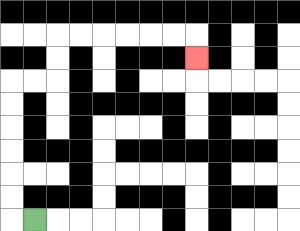{'start': '[1, 9]', 'end': '[8, 2]', 'path_directions': 'L,U,U,U,U,U,U,R,R,U,U,R,R,R,R,R,R,D', 'path_coordinates': '[[1, 9], [0, 9], [0, 8], [0, 7], [0, 6], [0, 5], [0, 4], [0, 3], [1, 3], [2, 3], [2, 2], [2, 1], [3, 1], [4, 1], [5, 1], [6, 1], [7, 1], [8, 1], [8, 2]]'}